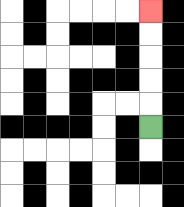{'start': '[6, 5]', 'end': '[6, 0]', 'path_directions': 'U,U,U,U,U', 'path_coordinates': '[[6, 5], [6, 4], [6, 3], [6, 2], [6, 1], [6, 0]]'}